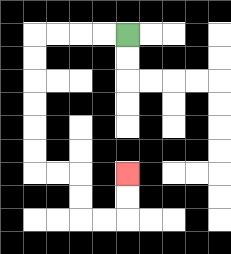{'start': '[5, 1]', 'end': '[5, 7]', 'path_directions': 'L,L,L,L,D,D,D,D,D,D,R,R,D,D,R,R,U,U', 'path_coordinates': '[[5, 1], [4, 1], [3, 1], [2, 1], [1, 1], [1, 2], [1, 3], [1, 4], [1, 5], [1, 6], [1, 7], [2, 7], [3, 7], [3, 8], [3, 9], [4, 9], [5, 9], [5, 8], [5, 7]]'}